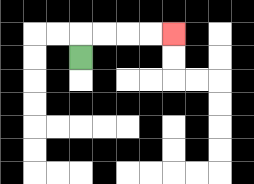{'start': '[3, 2]', 'end': '[7, 1]', 'path_directions': 'U,R,R,R,R', 'path_coordinates': '[[3, 2], [3, 1], [4, 1], [5, 1], [6, 1], [7, 1]]'}